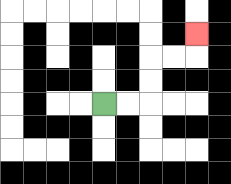{'start': '[4, 4]', 'end': '[8, 1]', 'path_directions': 'R,R,U,U,R,R,U', 'path_coordinates': '[[4, 4], [5, 4], [6, 4], [6, 3], [6, 2], [7, 2], [8, 2], [8, 1]]'}